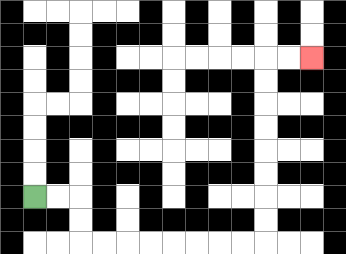{'start': '[1, 8]', 'end': '[13, 2]', 'path_directions': 'R,R,D,D,R,R,R,R,R,R,R,R,U,U,U,U,U,U,U,U,R,R', 'path_coordinates': '[[1, 8], [2, 8], [3, 8], [3, 9], [3, 10], [4, 10], [5, 10], [6, 10], [7, 10], [8, 10], [9, 10], [10, 10], [11, 10], [11, 9], [11, 8], [11, 7], [11, 6], [11, 5], [11, 4], [11, 3], [11, 2], [12, 2], [13, 2]]'}